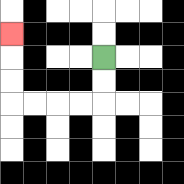{'start': '[4, 2]', 'end': '[0, 1]', 'path_directions': 'D,D,L,L,L,L,U,U,U', 'path_coordinates': '[[4, 2], [4, 3], [4, 4], [3, 4], [2, 4], [1, 4], [0, 4], [0, 3], [0, 2], [0, 1]]'}